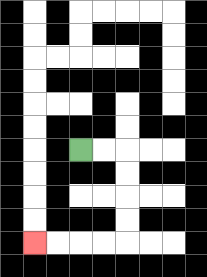{'start': '[3, 6]', 'end': '[1, 10]', 'path_directions': 'R,R,D,D,D,D,L,L,L,L', 'path_coordinates': '[[3, 6], [4, 6], [5, 6], [5, 7], [5, 8], [5, 9], [5, 10], [4, 10], [3, 10], [2, 10], [1, 10]]'}